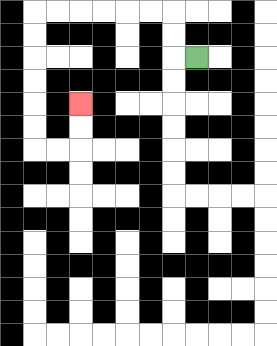{'start': '[8, 2]', 'end': '[3, 4]', 'path_directions': 'L,U,U,L,L,L,L,L,L,D,D,D,D,D,D,R,R,U,U', 'path_coordinates': '[[8, 2], [7, 2], [7, 1], [7, 0], [6, 0], [5, 0], [4, 0], [3, 0], [2, 0], [1, 0], [1, 1], [1, 2], [1, 3], [1, 4], [1, 5], [1, 6], [2, 6], [3, 6], [3, 5], [3, 4]]'}